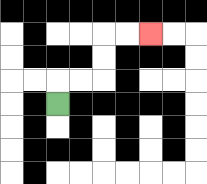{'start': '[2, 4]', 'end': '[6, 1]', 'path_directions': 'U,R,R,U,U,R,R', 'path_coordinates': '[[2, 4], [2, 3], [3, 3], [4, 3], [4, 2], [4, 1], [5, 1], [6, 1]]'}